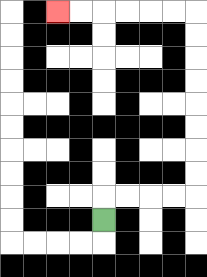{'start': '[4, 9]', 'end': '[2, 0]', 'path_directions': 'U,R,R,R,R,U,U,U,U,U,U,U,U,L,L,L,L,L,L', 'path_coordinates': '[[4, 9], [4, 8], [5, 8], [6, 8], [7, 8], [8, 8], [8, 7], [8, 6], [8, 5], [8, 4], [8, 3], [8, 2], [8, 1], [8, 0], [7, 0], [6, 0], [5, 0], [4, 0], [3, 0], [2, 0]]'}